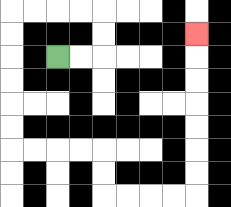{'start': '[2, 2]', 'end': '[8, 1]', 'path_directions': 'R,R,U,U,L,L,L,L,D,D,D,D,D,D,R,R,R,R,D,D,R,R,R,R,U,U,U,U,U,U,U', 'path_coordinates': '[[2, 2], [3, 2], [4, 2], [4, 1], [4, 0], [3, 0], [2, 0], [1, 0], [0, 0], [0, 1], [0, 2], [0, 3], [0, 4], [0, 5], [0, 6], [1, 6], [2, 6], [3, 6], [4, 6], [4, 7], [4, 8], [5, 8], [6, 8], [7, 8], [8, 8], [8, 7], [8, 6], [8, 5], [8, 4], [8, 3], [8, 2], [8, 1]]'}